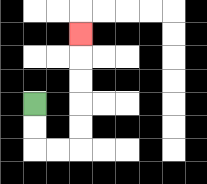{'start': '[1, 4]', 'end': '[3, 1]', 'path_directions': 'D,D,R,R,U,U,U,U,U', 'path_coordinates': '[[1, 4], [1, 5], [1, 6], [2, 6], [3, 6], [3, 5], [3, 4], [3, 3], [3, 2], [3, 1]]'}